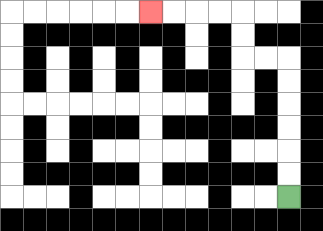{'start': '[12, 8]', 'end': '[6, 0]', 'path_directions': 'U,U,U,U,U,U,L,L,U,U,L,L,L,L', 'path_coordinates': '[[12, 8], [12, 7], [12, 6], [12, 5], [12, 4], [12, 3], [12, 2], [11, 2], [10, 2], [10, 1], [10, 0], [9, 0], [8, 0], [7, 0], [6, 0]]'}